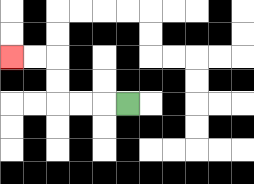{'start': '[5, 4]', 'end': '[0, 2]', 'path_directions': 'L,L,L,U,U,L,L', 'path_coordinates': '[[5, 4], [4, 4], [3, 4], [2, 4], [2, 3], [2, 2], [1, 2], [0, 2]]'}